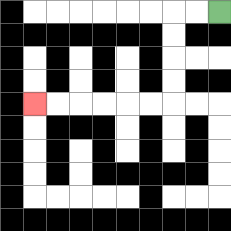{'start': '[9, 0]', 'end': '[1, 4]', 'path_directions': 'L,L,D,D,D,D,L,L,L,L,L,L', 'path_coordinates': '[[9, 0], [8, 0], [7, 0], [7, 1], [7, 2], [7, 3], [7, 4], [6, 4], [5, 4], [4, 4], [3, 4], [2, 4], [1, 4]]'}